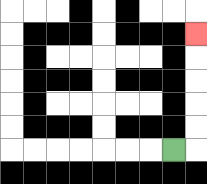{'start': '[7, 6]', 'end': '[8, 1]', 'path_directions': 'R,U,U,U,U,U', 'path_coordinates': '[[7, 6], [8, 6], [8, 5], [8, 4], [8, 3], [8, 2], [8, 1]]'}